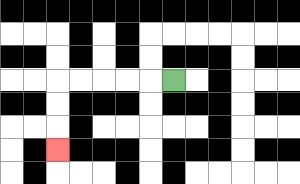{'start': '[7, 3]', 'end': '[2, 6]', 'path_directions': 'L,L,L,L,L,D,D,D', 'path_coordinates': '[[7, 3], [6, 3], [5, 3], [4, 3], [3, 3], [2, 3], [2, 4], [2, 5], [2, 6]]'}